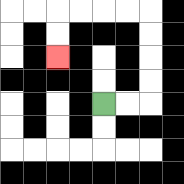{'start': '[4, 4]', 'end': '[2, 2]', 'path_directions': 'R,R,U,U,U,U,L,L,L,L,D,D', 'path_coordinates': '[[4, 4], [5, 4], [6, 4], [6, 3], [6, 2], [6, 1], [6, 0], [5, 0], [4, 0], [3, 0], [2, 0], [2, 1], [2, 2]]'}